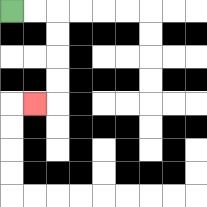{'start': '[0, 0]', 'end': '[1, 4]', 'path_directions': 'R,R,D,D,D,D,L', 'path_coordinates': '[[0, 0], [1, 0], [2, 0], [2, 1], [2, 2], [2, 3], [2, 4], [1, 4]]'}